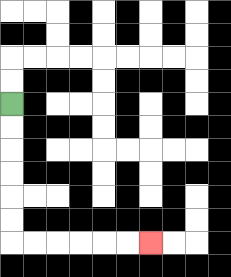{'start': '[0, 4]', 'end': '[6, 10]', 'path_directions': 'D,D,D,D,D,D,R,R,R,R,R,R', 'path_coordinates': '[[0, 4], [0, 5], [0, 6], [0, 7], [0, 8], [0, 9], [0, 10], [1, 10], [2, 10], [3, 10], [4, 10], [5, 10], [6, 10]]'}